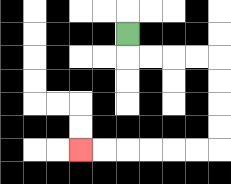{'start': '[5, 1]', 'end': '[3, 6]', 'path_directions': 'D,R,R,R,R,D,D,D,D,L,L,L,L,L,L', 'path_coordinates': '[[5, 1], [5, 2], [6, 2], [7, 2], [8, 2], [9, 2], [9, 3], [9, 4], [9, 5], [9, 6], [8, 6], [7, 6], [6, 6], [5, 6], [4, 6], [3, 6]]'}